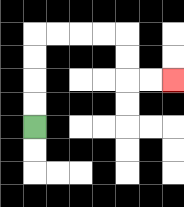{'start': '[1, 5]', 'end': '[7, 3]', 'path_directions': 'U,U,U,U,R,R,R,R,D,D,R,R', 'path_coordinates': '[[1, 5], [1, 4], [1, 3], [1, 2], [1, 1], [2, 1], [3, 1], [4, 1], [5, 1], [5, 2], [5, 3], [6, 3], [7, 3]]'}